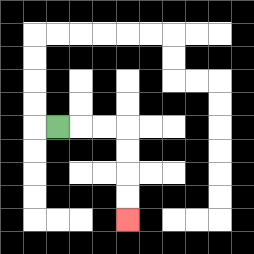{'start': '[2, 5]', 'end': '[5, 9]', 'path_directions': 'R,R,R,D,D,D,D', 'path_coordinates': '[[2, 5], [3, 5], [4, 5], [5, 5], [5, 6], [5, 7], [5, 8], [5, 9]]'}